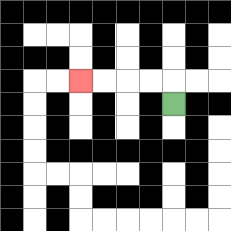{'start': '[7, 4]', 'end': '[3, 3]', 'path_directions': 'U,L,L,L,L', 'path_coordinates': '[[7, 4], [7, 3], [6, 3], [5, 3], [4, 3], [3, 3]]'}